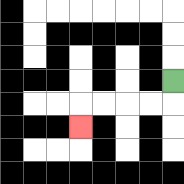{'start': '[7, 3]', 'end': '[3, 5]', 'path_directions': 'D,L,L,L,L,D', 'path_coordinates': '[[7, 3], [7, 4], [6, 4], [5, 4], [4, 4], [3, 4], [3, 5]]'}